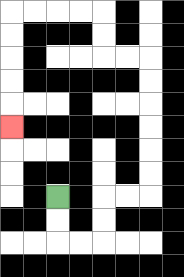{'start': '[2, 8]', 'end': '[0, 5]', 'path_directions': 'D,D,R,R,U,U,R,R,U,U,U,U,U,U,L,L,U,U,L,L,L,L,D,D,D,D,D', 'path_coordinates': '[[2, 8], [2, 9], [2, 10], [3, 10], [4, 10], [4, 9], [4, 8], [5, 8], [6, 8], [6, 7], [6, 6], [6, 5], [6, 4], [6, 3], [6, 2], [5, 2], [4, 2], [4, 1], [4, 0], [3, 0], [2, 0], [1, 0], [0, 0], [0, 1], [0, 2], [0, 3], [0, 4], [0, 5]]'}